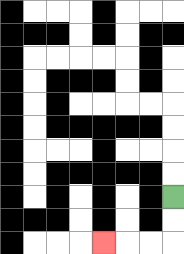{'start': '[7, 8]', 'end': '[4, 10]', 'path_directions': 'D,D,L,L,L', 'path_coordinates': '[[7, 8], [7, 9], [7, 10], [6, 10], [5, 10], [4, 10]]'}